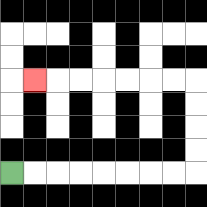{'start': '[0, 7]', 'end': '[1, 3]', 'path_directions': 'R,R,R,R,R,R,R,R,U,U,U,U,L,L,L,L,L,L,L', 'path_coordinates': '[[0, 7], [1, 7], [2, 7], [3, 7], [4, 7], [5, 7], [6, 7], [7, 7], [8, 7], [8, 6], [8, 5], [8, 4], [8, 3], [7, 3], [6, 3], [5, 3], [4, 3], [3, 3], [2, 3], [1, 3]]'}